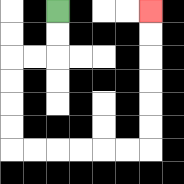{'start': '[2, 0]', 'end': '[6, 0]', 'path_directions': 'D,D,L,L,D,D,D,D,R,R,R,R,R,R,U,U,U,U,U,U', 'path_coordinates': '[[2, 0], [2, 1], [2, 2], [1, 2], [0, 2], [0, 3], [0, 4], [0, 5], [0, 6], [1, 6], [2, 6], [3, 6], [4, 6], [5, 6], [6, 6], [6, 5], [6, 4], [6, 3], [6, 2], [6, 1], [6, 0]]'}